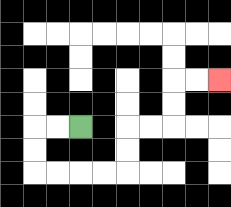{'start': '[3, 5]', 'end': '[9, 3]', 'path_directions': 'L,L,D,D,R,R,R,R,U,U,R,R,U,U,R,R', 'path_coordinates': '[[3, 5], [2, 5], [1, 5], [1, 6], [1, 7], [2, 7], [3, 7], [4, 7], [5, 7], [5, 6], [5, 5], [6, 5], [7, 5], [7, 4], [7, 3], [8, 3], [9, 3]]'}